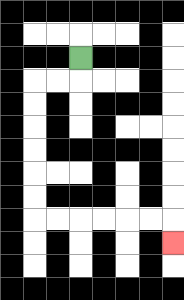{'start': '[3, 2]', 'end': '[7, 10]', 'path_directions': 'D,L,L,D,D,D,D,D,D,R,R,R,R,R,R,D', 'path_coordinates': '[[3, 2], [3, 3], [2, 3], [1, 3], [1, 4], [1, 5], [1, 6], [1, 7], [1, 8], [1, 9], [2, 9], [3, 9], [4, 9], [5, 9], [6, 9], [7, 9], [7, 10]]'}